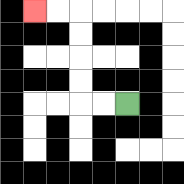{'start': '[5, 4]', 'end': '[1, 0]', 'path_directions': 'L,L,U,U,U,U,L,L', 'path_coordinates': '[[5, 4], [4, 4], [3, 4], [3, 3], [3, 2], [3, 1], [3, 0], [2, 0], [1, 0]]'}